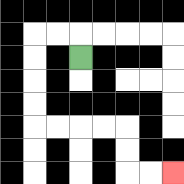{'start': '[3, 2]', 'end': '[7, 7]', 'path_directions': 'U,L,L,D,D,D,D,R,R,R,R,D,D,R,R', 'path_coordinates': '[[3, 2], [3, 1], [2, 1], [1, 1], [1, 2], [1, 3], [1, 4], [1, 5], [2, 5], [3, 5], [4, 5], [5, 5], [5, 6], [5, 7], [6, 7], [7, 7]]'}